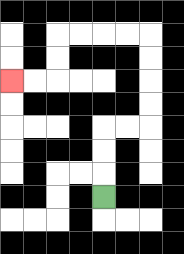{'start': '[4, 8]', 'end': '[0, 3]', 'path_directions': 'U,U,U,R,R,U,U,U,U,L,L,L,L,D,D,L,L', 'path_coordinates': '[[4, 8], [4, 7], [4, 6], [4, 5], [5, 5], [6, 5], [6, 4], [6, 3], [6, 2], [6, 1], [5, 1], [4, 1], [3, 1], [2, 1], [2, 2], [2, 3], [1, 3], [0, 3]]'}